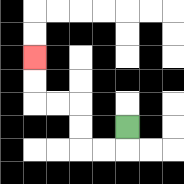{'start': '[5, 5]', 'end': '[1, 2]', 'path_directions': 'D,L,L,U,U,L,L,U,U', 'path_coordinates': '[[5, 5], [5, 6], [4, 6], [3, 6], [3, 5], [3, 4], [2, 4], [1, 4], [1, 3], [1, 2]]'}